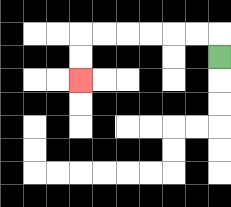{'start': '[9, 2]', 'end': '[3, 3]', 'path_directions': 'U,L,L,L,L,L,L,D,D', 'path_coordinates': '[[9, 2], [9, 1], [8, 1], [7, 1], [6, 1], [5, 1], [4, 1], [3, 1], [3, 2], [3, 3]]'}